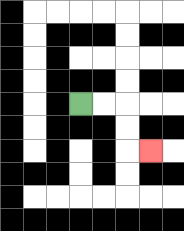{'start': '[3, 4]', 'end': '[6, 6]', 'path_directions': 'R,R,D,D,R', 'path_coordinates': '[[3, 4], [4, 4], [5, 4], [5, 5], [5, 6], [6, 6]]'}